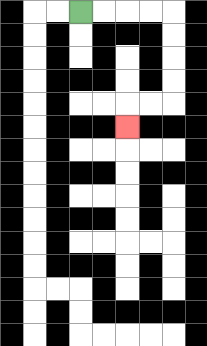{'start': '[3, 0]', 'end': '[5, 5]', 'path_directions': 'R,R,R,R,D,D,D,D,L,L,D', 'path_coordinates': '[[3, 0], [4, 0], [5, 0], [6, 0], [7, 0], [7, 1], [7, 2], [7, 3], [7, 4], [6, 4], [5, 4], [5, 5]]'}